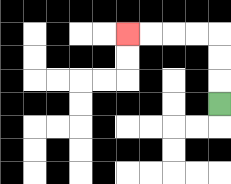{'start': '[9, 4]', 'end': '[5, 1]', 'path_directions': 'U,U,U,L,L,L,L', 'path_coordinates': '[[9, 4], [9, 3], [9, 2], [9, 1], [8, 1], [7, 1], [6, 1], [5, 1]]'}